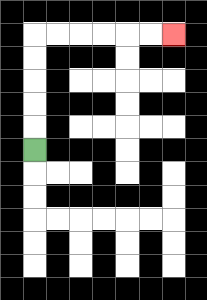{'start': '[1, 6]', 'end': '[7, 1]', 'path_directions': 'U,U,U,U,U,R,R,R,R,R,R', 'path_coordinates': '[[1, 6], [1, 5], [1, 4], [1, 3], [1, 2], [1, 1], [2, 1], [3, 1], [4, 1], [5, 1], [6, 1], [7, 1]]'}